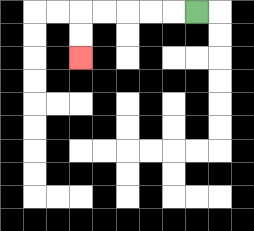{'start': '[8, 0]', 'end': '[3, 2]', 'path_directions': 'L,L,L,L,L,D,D', 'path_coordinates': '[[8, 0], [7, 0], [6, 0], [5, 0], [4, 0], [3, 0], [3, 1], [3, 2]]'}